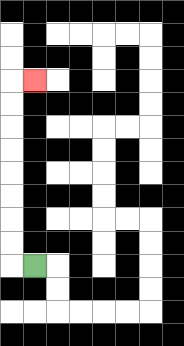{'start': '[1, 11]', 'end': '[1, 3]', 'path_directions': 'L,U,U,U,U,U,U,U,U,R', 'path_coordinates': '[[1, 11], [0, 11], [0, 10], [0, 9], [0, 8], [0, 7], [0, 6], [0, 5], [0, 4], [0, 3], [1, 3]]'}